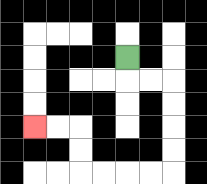{'start': '[5, 2]', 'end': '[1, 5]', 'path_directions': 'D,R,R,D,D,D,D,L,L,L,L,U,U,L,L', 'path_coordinates': '[[5, 2], [5, 3], [6, 3], [7, 3], [7, 4], [7, 5], [7, 6], [7, 7], [6, 7], [5, 7], [4, 7], [3, 7], [3, 6], [3, 5], [2, 5], [1, 5]]'}